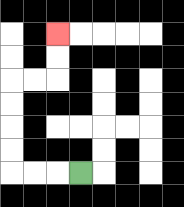{'start': '[3, 7]', 'end': '[2, 1]', 'path_directions': 'L,L,L,U,U,U,U,R,R,U,U', 'path_coordinates': '[[3, 7], [2, 7], [1, 7], [0, 7], [0, 6], [0, 5], [0, 4], [0, 3], [1, 3], [2, 3], [2, 2], [2, 1]]'}